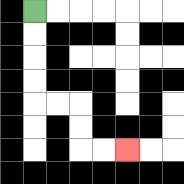{'start': '[1, 0]', 'end': '[5, 6]', 'path_directions': 'D,D,D,D,R,R,D,D,R,R', 'path_coordinates': '[[1, 0], [1, 1], [1, 2], [1, 3], [1, 4], [2, 4], [3, 4], [3, 5], [3, 6], [4, 6], [5, 6]]'}